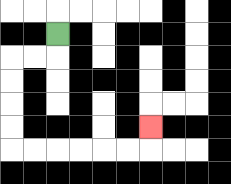{'start': '[2, 1]', 'end': '[6, 5]', 'path_directions': 'D,L,L,D,D,D,D,R,R,R,R,R,R,U', 'path_coordinates': '[[2, 1], [2, 2], [1, 2], [0, 2], [0, 3], [0, 4], [0, 5], [0, 6], [1, 6], [2, 6], [3, 6], [4, 6], [5, 6], [6, 6], [6, 5]]'}